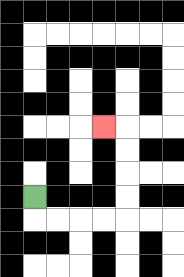{'start': '[1, 8]', 'end': '[4, 5]', 'path_directions': 'D,R,R,R,R,U,U,U,U,L', 'path_coordinates': '[[1, 8], [1, 9], [2, 9], [3, 9], [4, 9], [5, 9], [5, 8], [5, 7], [5, 6], [5, 5], [4, 5]]'}